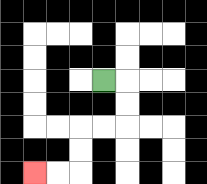{'start': '[4, 3]', 'end': '[1, 7]', 'path_directions': 'R,D,D,L,L,D,D,L,L', 'path_coordinates': '[[4, 3], [5, 3], [5, 4], [5, 5], [4, 5], [3, 5], [3, 6], [3, 7], [2, 7], [1, 7]]'}